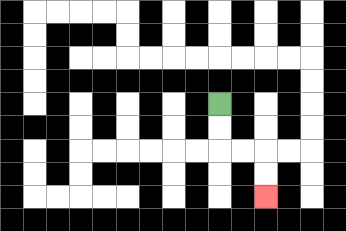{'start': '[9, 4]', 'end': '[11, 8]', 'path_directions': 'D,D,R,R,D,D', 'path_coordinates': '[[9, 4], [9, 5], [9, 6], [10, 6], [11, 6], [11, 7], [11, 8]]'}